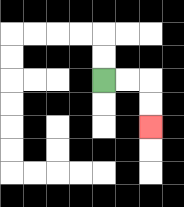{'start': '[4, 3]', 'end': '[6, 5]', 'path_directions': 'R,R,D,D', 'path_coordinates': '[[4, 3], [5, 3], [6, 3], [6, 4], [6, 5]]'}